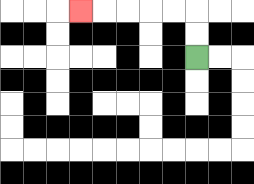{'start': '[8, 2]', 'end': '[3, 0]', 'path_directions': 'U,U,L,L,L,L,L', 'path_coordinates': '[[8, 2], [8, 1], [8, 0], [7, 0], [6, 0], [5, 0], [4, 0], [3, 0]]'}